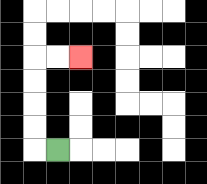{'start': '[2, 6]', 'end': '[3, 2]', 'path_directions': 'L,U,U,U,U,R,R', 'path_coordinates': '[[2, 6], [1, 6], [1, 5], [1, 4], [1, 3], [1, 2], [2, 2], [3, 2]]'}